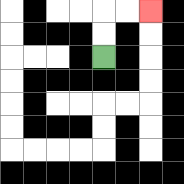{'start': '[4, 2]', 'end': '[6, 0]', 'path_directions': 'U,U,R,R', 'path_coordinates': '[[4, 2], [4, 1], [4, 0], [5, 0], [6, 0]]'}